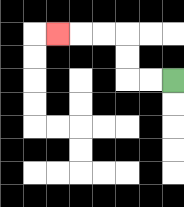{'start': '[7, 3]', 'end': '[2, 1]', 'path_directions': 'L,L,U,U,L,L,L', 'path_coordinates': '[[7, 3], [6, 3], [5, 3], [5, 2], [5, 1], [4, 1], [3, 1], [2, 1]]'}